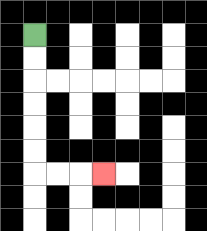{'start': '[1, 1]', 'end': '[4, 7]', 'path_directions': 'D,D,D,D,D,D,R,R,R', 'path_coordinates': '[[1, 1], [1, 2], [1, 3], [1, 4], [1, 5], [1, 6], [1, 7], [2, 7], [3, 7], [4, 7]]'}